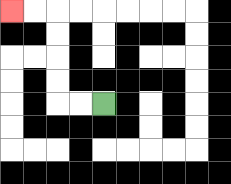{'start': '[4, 4]', 'end': '[0, 0]', 'path_directions': 'L,L,U,U,U,U,L,L', 'path_coordinates': '[[4, 4], [3, 4], [2, 4], [2, 3], [2, 2], [2, 1], [2, 0], [1, 0], [0, 0]]'}